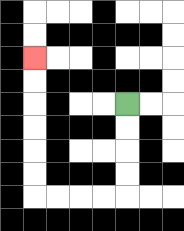{'start': '[5, 4]', 'end': '[1, 2]', 'path_directions': 'D,D,D,D,L,L,L,L,U,U,U,U,U,U', 'path_coordinates': '[[5, 4], [5, 5], [5, 6], [5, 7], [5, 8], [4, 8], [3, 8], [2, 8], [1, 8], [1, 7], [1, 6], [1, 5], [1, 4], [1, 3], [1, 2]]'}